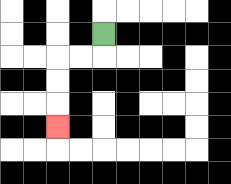{'start': '[4, 1]', 'end': '[2, 5]', 'path_directions': 'D,L,L,D,D,D', 'path_coordinates': '[[4, 1], [4, 2], [3, 2], [2, 2], [2, 3], [2, 4], [2, 5]]'}